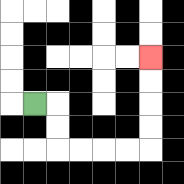{'start': '[1, 4]', 'end': '[6, 2]', 'path_directions': 'R,D,D,R,R,R,R,U,U,U,U', 'path_coordinates': '[[1, 4], [2, 4], [2, 5], [2, 6], [3, 6], [4, 6], [5, 6], [6, 6], [6, 5], [6, 4], [6, 3], [6, 2]]'}